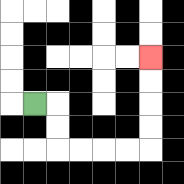{'start': '[1, 4]', 'end': '[6, 2]', 'path_directions': 'R,D,D,R,R,R,R,U,U,U,U', 'path_coordinates': '[[1, 4], [2, 4], [2, 5], [2, 6], [3, 6], [4, 6], [5, 6], [6, 6], [6, 5], [6, 4], [6, 3], [6, 2]]'}